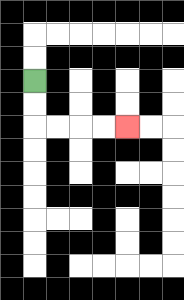{'start': '[1, 3]', 'end': '[5, 5]', 'path_directions': 'D,D,R,R,R,R', 'path_coordinates': '[[1, 3], [1, 4], [1, 5], [2, 5], [3, 5], [4, 5], [5, 5]]'}